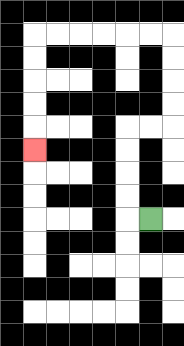{'start': '[6, 9]', 'end': '[1, 6]', 'path_directions': 'L,U,U,U,U,R,R,U,U,U,U,L,L,L,L,L,L,D,D,D,D,D', 'path_coordinates': '[[6, 9], [5, 9], [5, 8], [5, 7], [5, 6], [5, 5], [6, 5], [7, 5], [7, 4], [7, 3], [7, 2], [7, 1], [6, 1], [5, 1], [4, 1], [3, 1], [2, 1], [1, 1], [1, 2], [1, 3], [1, 4], [1, 5], [1, 6]]'}